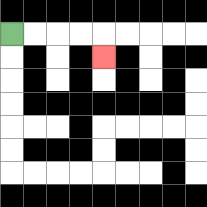{'start': '[0, 1]', 'end': '[4, 2]', 'path_directions': 'R,R,R,R,D', 'path_coordinates': '[[0, 1], [1, 1], [2, 1], [3, 1], [4, 1], [4, 2]]'}